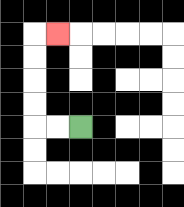{'start': '[3, 5]', 'end': '[2, 1]', 'path_directions': 'L,L,U,U,U,U,R', 'path_coordinates': '[[3, 5], [2, 5], [1, 5], [1, 4], [1, 3], [1, 2], [1, 1], [2, 1]]'}